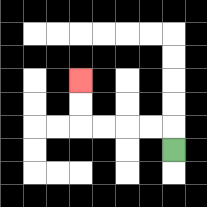{'start': '[7, 6]', 'end': '[3, 3]', 'path_directions': 'U,L,L,L,L,U,U', 'path_coordinates': '[[7, 6], [7, 5], [6, 5], [5, 5], [4, 5], [3, 5], [3, 4], [3, 3]]'}